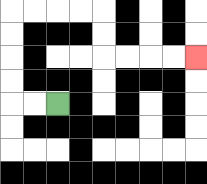{'start': '[2, 4]', 'end': '[8, 2]', 'path_directions': 'L,L,U,U,U,U,R,R,R,R,D,D,R,R,R,R', 'path_coordinates': '[[2, 4], [1, 4], [0, 4], [0, 3], [0, 2], [0, 1], [0, 0], [1, 0], [2, 0], [3, 0], [4, 0], [4, 1], [4, 2], [5, 2], [6, 2], [7, 2], [8, 2]]'}